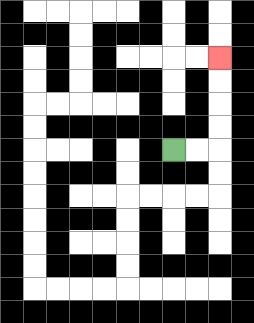{'start': '[7, 6]', 'end': '[9, 2]', 'path_directions': 'R,R,U,U,U,U', 'path_coordinates': '[[7, 6], [8, 6], [9, 6], [9, 5], [9, 4], [9, 3], [9, 2]]'}